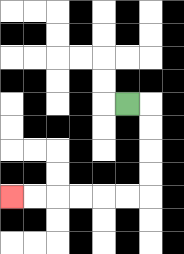{'start': '[5, 4]', 'end': '[0, 8]', 'path_directions': 'R,D,D,D,D,L,L,L,L,L,L', 'path_coordinates': '[[5, 4], [6, 4], [6, 5], [6, 6], [6, 7], [6, 8], [5, 8], [4, 8], [3, 8], [2, 8], [1, 8], [0, 8]]'}